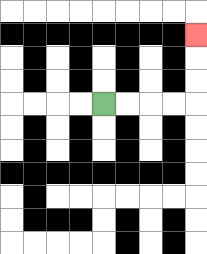{'start': '[4, 4]', 'end': '[8, 1]', 'path_directions': 'R,R,R,R,U,U,U', 'path_coordinates': '[[4, 4], [5, 4], [6, 4], [7, 4], [8, 4], [8, 3], [8, 2], [8, 1]]'}